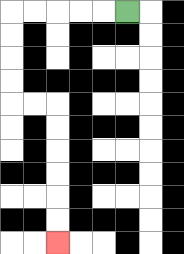{'start': '[5, 0]', 'end': '[2, 10]', 'path_directions': 'L,L,L,L,L,D,D,D,D,R,R,D,D,D,D,D,D', 'path_coordinates': '[[5, 0], [4, 0], [3, 0], [2, 0], [1, 0], [0, 0], [0, 1], [0, 2], [0, 3], [0, 4], [1, 4], [2, 4], [2, 5], [2, 6], [2, 7], [2, 8], [2, 9], [2, 10]]'}